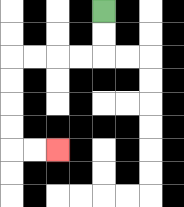{'start': '[4, 0]', 'end': '[2, 6]', 'path_directions': 'D,D,L,L,L,L,D,D,D,D,R,R', 'path_coordinates': '[[4, 0], [4, 1], [4, 2], [3, 2], [2, 2], [1, 2], [0, 2], [0, 3], [0, 4], [0, 5], [0, 6], [1, 6], [2, 6]]'}